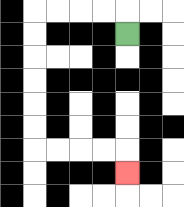{'start': '[5, 1]', 'end': '[5, 7]', 'path_directions': 'U,L,L,L,L,D,D,D,D,D,D,R,R,R,R,D', 'path_coordinates': '[[5, 1], [5, 0], [4, 0], [3, 0], [2, 0], [1, 0], [1, 1], [1, 2], [1, 3], [1, 4], [1, 5], [1, 6], [2, 6], [3, 6], [4, 6], [5, 6], [5, 7]]'}